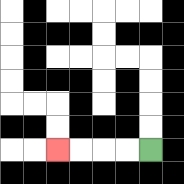{'start': '[6, 6]', 'end': '[2, 6]', 'path_directions': 'L,L,L,L', 'path_coordinates': '[[6, 6], [5, 6], [4, 6], [3, 6], [2, 6]]'}